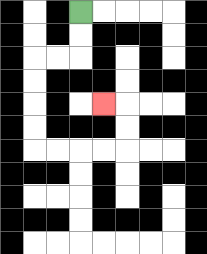{'start': '[3, 0]', 'end': '[4, 4]', 'path_directions': 'D,D,L,L,D,D,D,D,R,R,R,R,U,U,L', 'path_coordinates': '[[3, 0], [3, 1], [3, 2], [2, 2], [1, 2], [1, 3], [1, 4], [1, 5], [1, 6], [2, 6], [3, 6], [4, 6], [5, 6], [5, 5], [5, 4], [4, 4]]'}